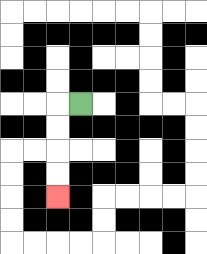{'start': '[3, 4]', 'end': '[2, 8]', 'path_directions': 'L,D,D,D,D', 'path_coordinates': '[[3, 4], [2, 4], [2, 5], [2, 6], [2, 7], [2, 8]]'}